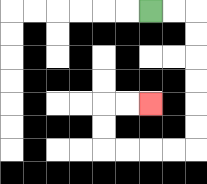{'start': '[6, 0]', 'end': '[6, 4]', 'path_directions': 'R,R,D,D,D,D,D,D,L,L,L,L,U,U,R,R', 'path_coordinates': '[[6, 0], [7, 0], [8, 0], [8, 1], [8, 2], [8, 3], [8, 4], [8, 5], [8, 6], [7, 6], [6, 6], [5, 6], [4, 6], [4, 5], [4, 4], [5, 4], [6, 4]]'}